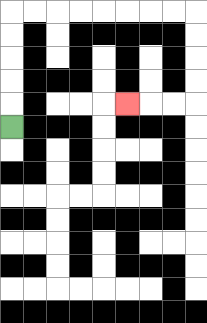{'start': '[0, 5]', 'end': '[5, 4]', 'path_directions': 'U,U,U,U,U,R,R,R,R,R,R,R,R,D,D,D,D,L,L,L', 'path_coordinates': '[[0, 5], [0, 4], [0, 3], [0, 2], [0, 1], [0, 0], [1, 0], [2, 0], [3, 0], [4, 0], [5, 0], [6, 0], [7, 0], [8, 0], [8, 1], [8, 2], [8, 3], [8, 4], [7, 4], [6, 4], [5, 4]]'}